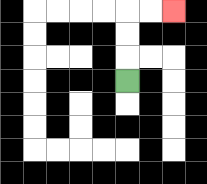{'start': '[5, 3]', 'end': '[7, 0]', 'path_directions': 'U,U,U,R,R', 'path_coordinates': '[[5, 3], [5, 2], [5, 1], [5, 0], [6, 0], [7, 0]]'}